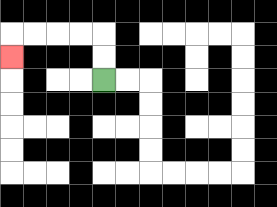{'start': '[4, 3]', 'end': '[0, 2]', 'path_directions': 'U,U,L,L,L,L,D', 'path_coordinates': '[[4, 3], [4, 2], [4, 1], [3, 1], [2, 1], [1, 1], [0, 1], [0, 2]]'}